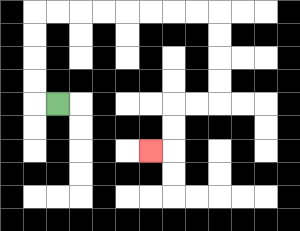{'start': '[2, 4]', 'end': '[6, 6]', 'path_directions': 'L,U,U,U,U,R,R,R,R,R,R,R,R,D,D,D,D,L,L,D,D,L', 'path_coordinates': '[[2, 4], [1, 4], [1, 3], [1, 2], [1, 1], [1, 0], [2, 0], [3, 0], [4, 0], [5, 0], [6, 0], [7, 0], [8, 0], [9, 0], [9, 1], [9, 2], [9, 3], [9, 4], [8, 4], [7, 4], [7, 5], [7, 6], [6, 6]]'}